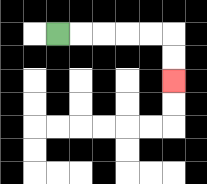{'start': '[2, 1]', 'end': '[7, 3]', 'path_directions': 'R,R,R,R,R,D,D', 'path_coordinates': '[[2, 1], [3, 1], [4, 1], [5, 1], [6, 1], [7, 1], [7, 2], [7, 3]]'}